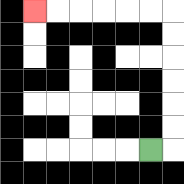{'start': '[6, 6]', 'end': '[1, 0]', 'path_directions': 'R,U,U,U,U,U,U,L,L,L,L,L,L', 'path_coordinates': '[[6, 6], [7, 6], [7, 5], [7, 4], [7, 3], [7, 2], [7, 1], [7, 0], [6, 0], [5, 0], [4, 0], [3, 0], [2, 0], [1, 0]]'}